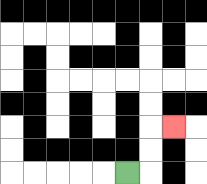{'start': '[5, 7]', 'end': '[7, 5]', 'path_directions': 'R,U,U,R', 'path_coordinates': '[[5, 7], [6, 7], [6, 6], [6, 5], [7, 5]]'}